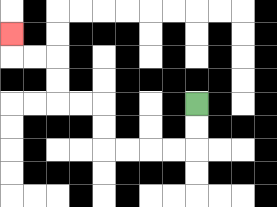{'start': '[8, 4]', 'end': '[0, 1]', 'path_directions': 'D,D,L,L,L,L,U,U,L,L,U,U,L,L,U', 'path_coordinates': '[[8, 4], [8, 5], [8, 6], [7, 6], [6, 6], [5, 6], [4, 6], [4, 5], [4, 4], [3, 4], [2, 4], [2, 3], [2, 2], [1, 2], [0, 2], [0, 1]]'}